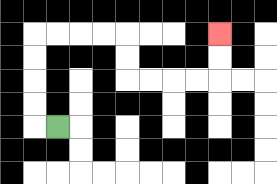{'start': '[2, 5]', 'end': '[9, 1]', 'path_directions': 'L,U,U,U,U,R,R,R,R,D,D,R,R,R,R,U,U', 'path_coordinates': '[[2, 5], [1, 5], [1, 4], [1, 3], [1, 2], [1, 1], [2, 1], [3, 1], [4, 1], [5, 1], [5, 2], [5, 3], [6, 3], [7, 3], [8, 3], [9, 3], [9, 2], [9, 1]]'}